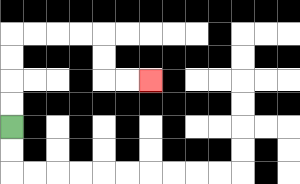{'start': '[0, 5]', 'end': '[6, 3]', 'path_directions': 'U,U,U,U,R,R,R,R,D,D,R,R', 'path_coordinates': '[[0, 5], [0, 4], [0, 3], [0, 2], [0, 1], [1, 1], [2, 1], [3, 1], [4, 1], [4, 2], [4, 3], [5, 3], [6, 3]]'}